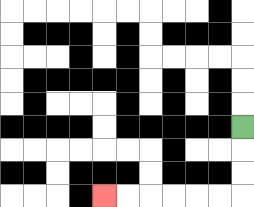{'start': '[10, 5]', 'end': '[4, 8]', 'path_directions': 'D,D,D,L,L,L,L,L,L', 'path_coordinates': '[[10, 5], [10, 6], [10, 7], [10, 8], [9, 8], [8, 8], [7, 8], [6, 8], [5, 8], [4, 8]]'}